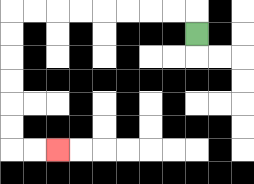{'start': '[8, 1]', 'end': '[2, 6]', 'path_directions': 'U,L,L,L,L,L,L,L,L,D,D,D,D,D,D,R,R', 'path_coordinates': '[[8, 1], [8, 0], [7, 0], [6, 0], [5, 0], [4, 0], [3, 0], [2, 0], [1, 0], [0, 0], [0, 1], [0, 2], [0, 3], [0, 4], [0, 5], [0, 6], [1, 6], [2, 6]]'}